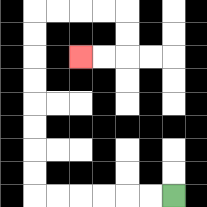{'start': '[7, 8]', 'end': '[3, 2]', 'path_directions': 'L,L,L,L,L,L,U,U,U,U,U,U,U,U,R,R,R,R,D,D,L,L', 'path_coordinates': '[[7, 8], [6, 8], [5, 8], [4, 8], [3, 8], [2, 8], [1, 8], [1, 7], [1, 6], [1, 5], [1, 4], [1, 3], [1, 2], [1, 1], [1, 0], [2, 0], [3, 0], [4, 0], [5, 0], [5, 1], [5, 2], [4, 2], [3, 2]]'}